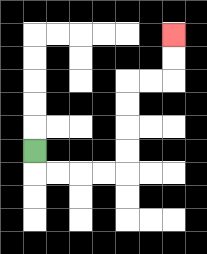{'start': '[1, 6]', 'end': '[7, 1]', 'path_directions': 'D,R,R,R,R,U,U,U,U,R,R,U,U', 'path_coordinates': '[[1, 6], [1, 7], [2, 7], [3, 7], [4, 7], [5, 7], [5, 6], [5, 5], [5, 4], [5, 3], [6, 3], [7, 3], [7, 2], [7, 1]]'}